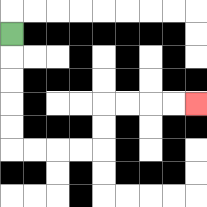{'start': '[0, 1]', 'end': '[8, 4]', 'path_directions': 'D,D,D,D,D,R,R,R,R,U,U,R,R,R,R', 'path_coordinates': '[[0, 1], [0, 2], [0, 3], [0, 4], [0, 5], [0, 6], [1, 6], [2, 6], [3, 6], [4, 6], [4, 5], [4, 4], [5, 4], [6, 4], [7, 4], [8, 4]]'}